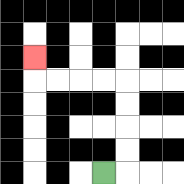{'start': '[4, 7]', 'end': '[1, 2]', 'path_directions': 'R,U,U,U,U,L,L,L,L,U', 'path_coordinates': '[[4, 7], [5, 7], [5, 6], [5, 5], [5, 4], [5, 3], [4, 3], [3, 3], [2, 3], [1, 3], [1, 2]]'}